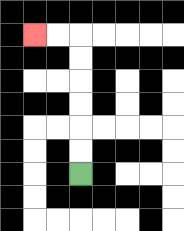{'start': '[3, 7]', 'end': '[1, 1]', 'path_directions': 'U,U,U,U,U,U,L,L', 'path_coordinates': '[[3, 7], [3, 6], [3, 5], [3, 4], [3, 3], [3, 2], [3, 1], [2, 1], [1, 1]]'}